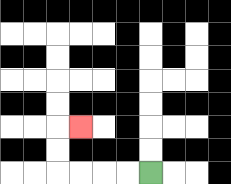{'start': '[6, 7]', 'end': '[3, 5]', 'path_directions': 'L,L,L,L,U,U,R', 'path_coordinates': '[[6, 7], [5, 7], [4, 7], [3, 7], [2, 7], [2, 6], [2, 5], [3, 5]]'}